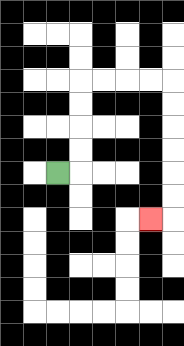{'start': '[2, 7]', 'end': '[6, 9]', 'path_directions': 'R,U,U,U,U,R,R,R,R,D,D,D,D,D,D,L', 'path_coordinates': '[[2, 7], [3, 7], [3, 6], [3, 5], [3, 4], [3, 3], [4, 3], [5, 3], [6, 3], [7, 3], [7, 4], [7, 5], [7, 6], [7, 7], [7, 8], [7, 9], [6, 9]]'}